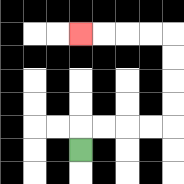{'start': '[3, 6]', 'end': '[3, 1]', 'path_directions': 'U,R,R,R,R,U,U,U,U,L,L,L,L', 'path_coordinates': '[[3, 6], [3, 5], [4, 5], [5, 5], [6, 5], [7, 5], [7, 4], [7, 3], [7, 2], [7, 1], [6, 1], [5, 1], [4, 1], [3, 1]]'}